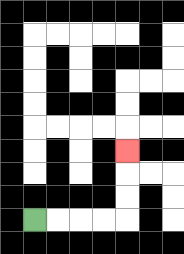{'start': '[1, 9]', 'end': '[5, 6]', 'path_directions': 'R,R,R,R,U,U,U', 'path_coordinates': '[[1, 9], [2, 9], [3, 9], [4, 9], [5, 9], [5, 8], [5, 7], [5, 6]]'}